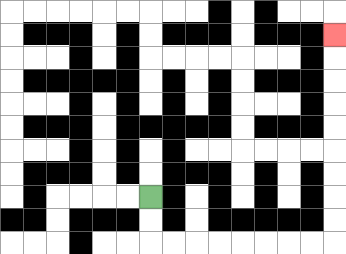{'start': '[6, 8]', 'end': '[14, 1]', 'path_directions': 'D,D,R,R,R,R,R,R,R,R,U,U,U,U,U,U,U,U,U', 'path_coordinates': '[[6, 8], [6, 9], [6, 10], [7, 10], [8, 10], [9, 10], [10, 10], [11, 10], [12, 10], [13, 10], [14, 10], [14, 9], [14, 8], [14, 7], [14, 6], [14, 5], [14, 4], [14, 3], [14, 2], [14, 1]]'}